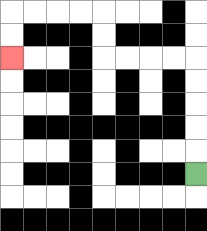{'start': '[8, 7]', 'end': '[0, 2]', 'path_directions': 'U,U,U,U,U,L,L,L,L,U,U,L,L,L,L,D,D', 'path_coordinates': '[[8, 7], [8, 6], [8, 5], [8, 4], [8, 3], [8, 2], [7, 2], [6, 2], [5, 2], [4, 2], [4, 1], [4, 0], [3, 0], [2, 0], [1, 0], [0, 0], [0, 1], [0, 2]]'}